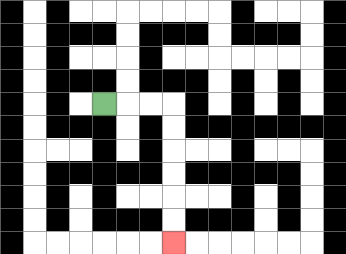{'start': '[4, 4]', 'end': '[7, 10]', 'path_directions': 'R,R,R,D,D,D,D,D,D', 'path_coordinates': '[[4, 4], [5, 4], [6, 4], [7, 4], [7, 5], [7, 6], [7, 7], [7, 8], [7, 9], [7, 10]]'}